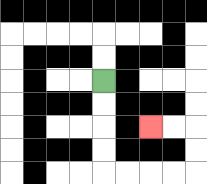{'start': '[4, 3]', 'end': '[6, 5]', 'path_directions': 'D,D,D,D,R,R,R,R,U,U,L,L', 'path_coordinates': '[[4, 3], [4, 4], [4, 5], [4, 6], [4, 7], [5, 7], [6, 7], [7, 7], [8, 7], [8, 6], [8, 5], [7, 5], [6, 5]]'}